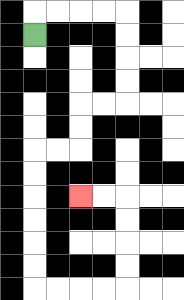{'start': '[1, 1]', 'end': '[3, 8]', 'path_directions': 'U,R,R,R,R,D,D,D,D,L,L,D,D,L,L,D,D,D,D,D,D,R,R,R,R,U,U,U,U,L,L', 'path_coordinates': '[[1, 1], [1, 0], [2, 0], [3, 0], [4, 0], [5, 0], [5, 1], [5, 2], [5, 3], [5, 4], [4, 4], [3, 4], [3, 5], [3, 6], [2, 6], [1, 6], [1, 7], [1, 8], [1, 9], [1, 10], [1, 11], [1, 12], [2, 12], [3, 12], [4, 12], [5, 12], [5, 11], [5, 10], [5, 9], [5, 8], [4, 8], [3, 8]]'}